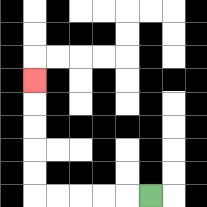{'start': '[6, 8]', 'end': '[1, 3]', 'path_directions': 'L,L,L,L,L,U,U,U,U,U', 'path_coordinates': '[[6, 8], [5, 8], [4, 8], [3, 8], [2, 8], [1, 8], [1, 7], [1, 6], [1, 5], [1, 4], [1, 3]]'}